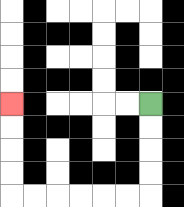{'start': '[6, 4]', 'end': '[0, 4]', 'path_directions': 'D,D,D,D,L,L,L,L,L,L,U,U,U,U', 'path_coordinates': '[[6, 4], [6, 5], [6, 6], [6, 7], [6, 8], [5, 8], [4, 8], [3, 8], [2, 8], [1, 8], [0, 8], [0, 7], [0, 6], [0, 5], [0, 4]]'}